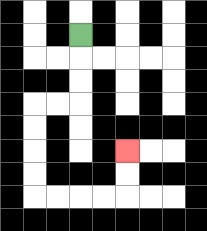{'start': '[3, 1]', 'end': '[5, 6]', 'path_directions': 'D,D,D,L,L,D,D,D,D,R,R,R,R,U,U', 'path_coordinates': '[[3, 1], [3, 2], [3, 3], [3, 4], [2, 4], [1, 4], [1, 5], [1, 6], [1, 7], [1, 8], [2, 8], [3, 8], [4, 8], [5, 8], [5, 7], [5, 6]]'}